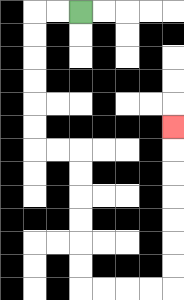{'start': '[3, 0]', 'end': '[7, 5]', 'path_directions': 'L,L,D,D,D,D,D,D,R,R,D,D,D,D,D,D,R,R,R,R,U,U,U,U,U,U,U', 'path_coordinates': '[[3, 0], [2, 0], [1, 0], [1, 1], [1, 2], [1, 3], [1, 4], [1, 5], [1, 6], [2, 6], [3, 6], [3, 7], [3, 8], [3, 9], [3, 10], [3, 11], [3, 12], [4, 12], [5, 12], [6, 12], [7, 12], [7, 11], [7, 10], [7, 9], [7, 8], [7, 7], [7, 6], [7, 5]]'}